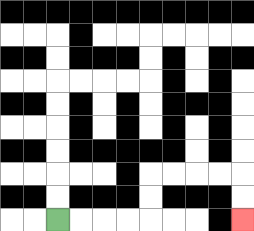{'start': '[2, 9]', 'end': '[10, 9]', 'path_directions': 'R,R,R,R,U,U,R,R,R,R,D,D', 'path_coordinates': '[[2, 9], [3, 9], [4, 9], [5, 9], [6, 9], [6, 8], [6, 7], [7, 7], [8, 7], [9, 7], [10, 7], [10, 8], [10, 9]]'}